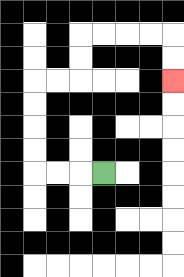{'start': '[4, 7]', 'end': '[7, 3]', 'path_directions': 'L,L,L,U,U,U,U,R,R,U,U,R,R,R,R,D,D', 'path_coordinates': '[[4, 7], [3, 7], [2, 7], [1, 7], [1, 6], [1, 5], [1, 4], [1, 3], [2, 3], [3, 3], [3, 2], [3, 1], [4, 1], [5, 1], [6, 1], [7, 1], [7, 2], [7, 3]]'}